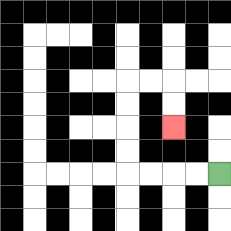{'start': '[9, 7]', 'end': '[7, 5]', 'path_directions': 'L,L,L,L,U,U,U,U,R,R,D,D', 'path_coordinates': '[[9, 7], [8, 7], [7, 7], [6, 7], [5, 7], [5, 6], [5, 5], [5, 4], [5, 3], [6, 3], [7, 3], [7, 4], [7, 5]]'}